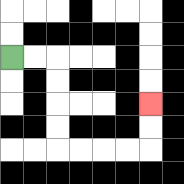{'start': '[0, 2]', 'end': '[6, 4]', 'path_directions': 'R,R,D,D,D,D,R,R,R,R,U,U', 'path_coordinates': '[[0, 2], [1, 2], [2, 2], [2, 3], [2, 4], [2, 5], [2, 6], [3, 6], [4, 6], [5, 6], [6, 6], [6, 5], [6, 4]]'}